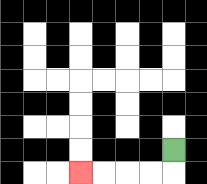{'start': '[7, 6]', 'end': '[3, 7]', 'path_directions': 'D,L,L,L,L', 'path_coordinates': '[[7, 6], [7, 7], [6, 7], [5, 7], [4, 7], [3, 7]]'}